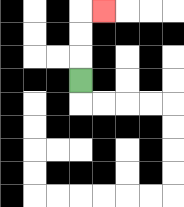{'start': '[3, 3]', 'end': '[4, 0]', 'path_directions': 'U,U,U,R', 'path_coordinates': '[[3, 3], [3, 2], [3, 1], [3, 0], [4, 0]]'}